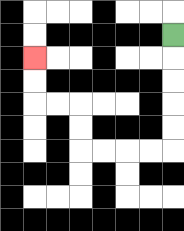{'start': '[7, 1]', 'end': '[1, 2]', 'path_directions': 'D,D,D,D,D,L,L,L,L,U,U,L,L,U,U', 'path_coordinates': '[[7, 1], [7, 2], [7, 3], [7, 4], [7, 5], [7, 6], [6, 6], [5, 6], [4, 6], [3, 6], [3, 5], [3, 4], [2, 4], [1, 4], [1, 3], [1, 2]]'}